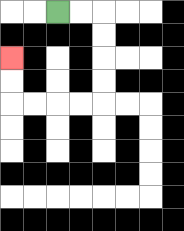{'start': '[2, 0]', 'end': '[0, 2]', 'path_directions': 'R,R,D,D,D,D,L,L,L,L,U,U', 'path_coordinates': '[[2, 0], [3, 0], [4, 0], [4, 1], [4, 2], [4, 3], [4, 4], [3, 4], [2, 4], [1, 4], [0, 4], [0, 3], [0, 2]]'}